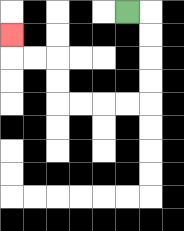{'start': '[5, 0]', 'end': '[0, 1]', 'path_directions': 'R,D,D,D,D,L,L,L,L,U,U,L,L,U', 'path_coordinates': '[[5, 0], [6, 0], [6, 1], [6, 2], [6, 3], [6, 4], [5, 4], [4, 4], [3, 4], [2, 4], [2, 3], [2, 2], [1, 2], [0, 2], [0, 1]]'}